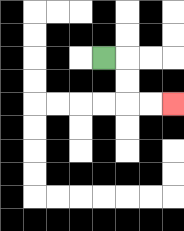{'start': '[4, 2]', 'end': '[7, 4]', 'path_directions': 'R,D,D,R,R', 'path_coordinates': '[[4, 2], [5, 2], [5, 3], [5, 4], [6, 4], [7, 4]]'}